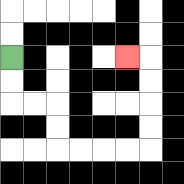{'start': '[0, 2]', 'end': '[5, 2]', 'path_directions': 'D,D,R,R,D,D,R,R,R,R,U,U,U,U,L', 'path_coordinates': '[[0, 2], [0, 3], [0, 4], [1, 4], [2, 4], [2, 5], [2, 6], [3, 6], [4, 6], [5, 6], [6, 6], [6, 5], [6, 4], [6, 3], [6, 2], [5, 2]]'}